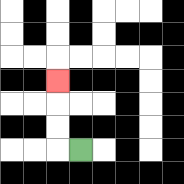{'start': '[3, 6]', 'end': '[2, 3]', 'path_directions': 'L,U,U,U', 'path_coordinates': '[[3, 6], [2, 6], [2, 5], [2, 4], [2, 3]]'}